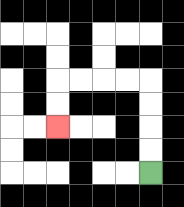{'start': '[6, 7]', 'end': '[2, 5]', 'path_directions': 'U,U,U,U,L,L,L,L,D,D', 'path_coordinates': '[[6, 7], [6, 6], [6, 5], [6, 4], [6, 3], [5, 3], [4, 3], [3, 3], [2, 3], [2, 4], [2, 5]]'}